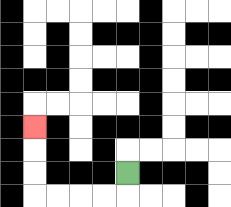{'start': '[5, 7]', 'end': '[1, 5]', 'path_directions': 'D,L,L,L,L,U,U,U', 'path_coordinates': '[[5, 7], [5, 8], [4, 8], [3, 8], [2, 8], [1, 8], [1, 7], [1, 6], [1, 5]]'}